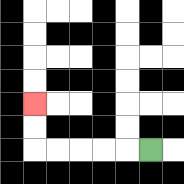{'start': '[6, 6]', 'end': '[1, 4]', 'path_directions': 'L,L,L,L,L,U,U', 'path_coordinates': '[[6, 6], [5, 6], [4, 6], [3, 6], [2, 6], [1, 6], [1, 5], [1, 4]]'}